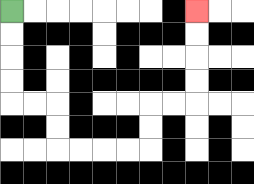{'start': '[0, 0]', 'end': '[8, 0]', 'path_directions': 'D,D,D,D,R,R,D,D,R,R,R,R,U,U,R,R,U,U,U,U', 'path_coordinates': '[[0, 0], [0, 1], [0, 2], [0, 3], [0, 4], [1, 4], [2, 4], [2, 5], [2, 6], [3, 6], [4, 6], [5, 6], [6, 6], [6, 5], [6, 4], [7, 4], [8, 4], [8, 3], [8, 2], [8, 1], [8, 0]]'}